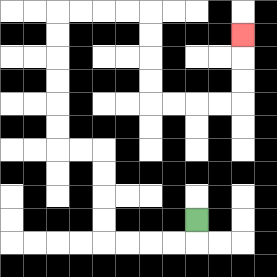{'start': '[8, 9]', 'end': '[10, 1]', 'path_directions': 'D,L,L,L,L,U,U,U,U,L,L,U,U,U,U,U,U,R,R,R,R,D,D,D,D,R,R,R,R,U,U,U', 'path_coordinates': '[[8, 9], [8, 10], [7, 10], [6, 10], [5, 10], [4, 10], [4, 9], [4, 8], [4, 7], [4, 6], [3, 6], [2, 6], [2, 5], [2, 4], [2, 3], [2, 2], [2, 1], [2, 0], [3, 0], [4, 0], [5, 0], [6, 0], [6, 1], [6, 2], [6, 3], [6, 4], [7, 4], [8, 4], [9, 4], [10, 4], [10, 3], [10, 2], [10, 1]]'}